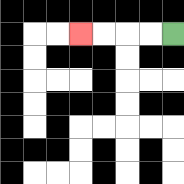{'start': '[7, 1]', 'end': '[3, 1]', 'path_directions': 'L,L,L,L', 'path_coordinates': '[[7, 1], [6, 1], [5, 1], [4, 1], [3, 1]]'}